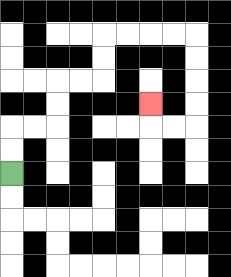{'start': '[0, 7]', 'end': '[6, 4]', 'path_directions': 'U,U,R,R,U,U,R,R,U,U,R,R,R,R,D,D,D,D,L,L,U', 'path_coordinates': '[[0, 7], [0, 6], [0, 5], [1, 5], [2, 5], [2, 4], [2, 3], [3, 3], [4, 3], [4, 2], [4, 1], [5, 1], [6, 1], [7, 1], [8, 1], [8, 2], [8, 3], [8, 4], [8, 5], [7, 5], [6, 5], [6, 4]]'}